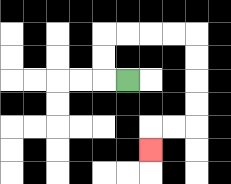{'start': '[5, 3]', 'end': '[6, 6]', 'path_directions': 'L,U,U,R,R,R,R,D,D,D,D,L,L,D', 'path_coordinates': '[[5, 3], [4, 3], [4, 2], [4, 1], [5, 1], [6, 1], [7, 1], [8, 1], [8, 2], [8, 3], [8, 4], [8, 5], [7, 5], [6, 5], [6, 6]]'}